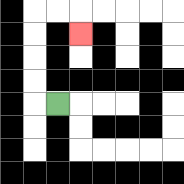{'start': '[2, 4]', 'end': '[3, 1]', 'path_directions': 'L,U,U,U,U,R,R,D', 'path_coordinates': '[[2, 4], [1, 4], [1, 3], [1, 2], [1, 1], [1, 0], [2, 0], [3, 0], [3, 1]]'}